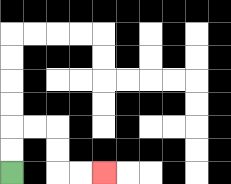{'start': '[0, 7]', 'end': '[4, 7]', 'path_directions': 'U,U,R,R,D,D,R,R', 'path_coordinates': '[[0, 7], [0, 6], [0, 5], [1, 5], [2, 5], [2, 6], [2, 7], [3, 7], [4, 7]]'}